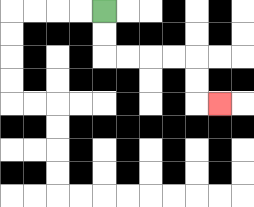{'start': '[4, 0]', 'end': '[9, 4]', 'path_directions': 'D,D,R,R,R,R,D,D,R', 'path_coordinates': '[[4, 0], [4, 1], [4, 2], [5, 2], [6, 2], [7, 2], [8, 2], [8, 3], [8, 4], [9, 4]]'}